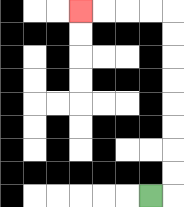{'start': '[6, 8]', 'end': '[3, 0]', 'path_directions': 'R,U,U,U,U,U,U,U,U,L,L,L,L', 'path_coordinates': '[[6, 8], [7, 8], [7, 7], [7, 6], [7, 5], [7, 4], [7, 3], [7, 2], [7, 1], [7, 0], [6, 0], [5, 0], [4, 0], [3, 0]]'}